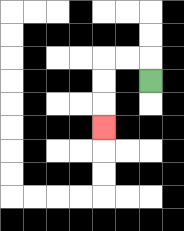{'start': '[6, 3]', 'end': '[4, 5]', 'path_directions': 'U,L,L,D,D,D', 'path_coordinates': '[[6, 3], [6, 2], [5, 2], [4, 2], [4, 3], [4, 4], [4, 5]]'}